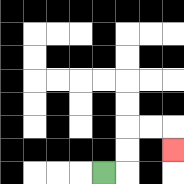{'start': '[4, 7]', 'end': '[7, 6]', 'path_directions': 'R,U,U,R,R,D', 'path_coordinates': '[[4, 7], [5, 7], [5, 6], [5, 5], [6, 5], [7, 5], [7, 6]]'}